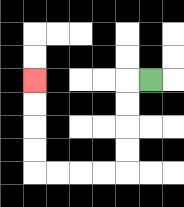{'start': '[6, 3]', 'end': '[1, 3]', 'path_directions': 'L,D,D,D,D,L,L,L,L,U,U,U,U', 'path_coordinates': '[[6, 3], [5, 3], [5, 4], [5, 5], [5, 6], [5, 7], [4, 7], [3, 7], [2, 7], [1, 7], [1, 6], [1, 5], [1, 4], [1, 3]]'}